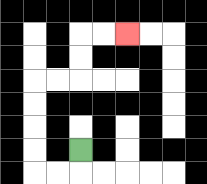{'start': '[3, 6]', 'end': '[5, 1]', 'path_directions': 'D,L,L,U,U,U,U,R,R,U,U,R,R', 'path_coordinates': '[[3, 6], [3, 7], [2, 7], [1, 7], [1, 6], [1, 5], [1, 4], [1, 3], [2, 3], [3, 3], [3, 2], [3, 1], [4, 1], [5, 1]]'}